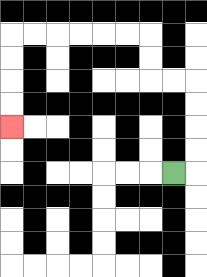{'start': '[7, 7]', 'end': '[0, 5]', 'path_directions': 'R,U,U,U,U,L,L,U,U,L,L,L,L,L,L,D,D,D,D', 'path_coordinates': '[[7, 7], [8, 7], [8, 6], [8, 5], [8, 4], [8, 3], [7, 3], [6, 3], [6, 2], [6, 1], [5, 1], [4, 1], [3, 1], [2, 1], [1, 1], [0, 1], [0, 2], [0, 3], [0, 4], [0, 5]]'}